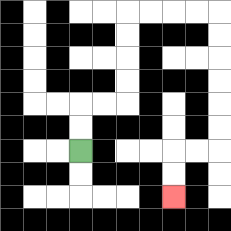{'start': '[3, 6]', 'end': '[7, 8]', 'path_directions': 'U,U,R,R,U,U,U,U,R,R,R,R,D,D,D,D,D,D,L,L,D,D', 'path_coordinates': '[[3, 6], [3, 5], [3, 4], [4, 4], [5, 4], [5, 3], [5, 2], [5, 1], [5, 0], [6, 0], [7, 0], [8, 0], [9, 0], [9, 1], [9, 2], [9, 3], [9, 4], [9, 5], [9, 6], [8, 6], [7, 6], [7, 7], [7, 8]]'}